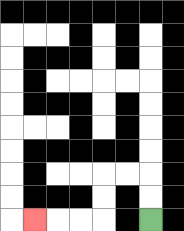{'start': '[6, 9]', 'end': '[1, 9]', 'path_directions': 'U,U,L,L,D,D,L,L,L', 'path_coordinates': '[[6, 9], [6, 8], [6, 7], [5, 7], [4, 7], [4, 8], [4, 9], [3, 9], [2, 9], [1, 9]]'}